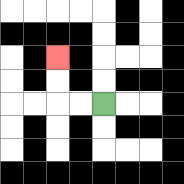{'start': '[4, 4]', 'end': '[2, 2]', 'path_directions': 'L,L,U,U', 'path_coordinates': '[[4, 4], [3, 4], [2, 4], [2, 3], [2, 2]]'}